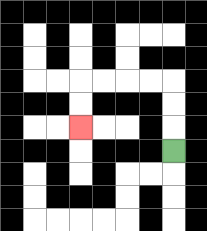{'start': '[7, 6]', 'end': '[3, 5]', 'path_directions': 'U,U,U,L,L,L,L,D,D', 'path_coordinates': '[[7, 6], [7, 5], [7, 4], [7, 3], [6, 3], [5, 3], [4, 3], [3, 3], [3, 4], [3, 5]]'}